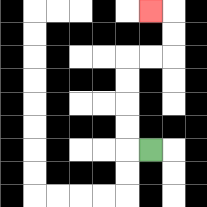{'start': '[6, 6]', 'end': '[6, 0]', 'path_directions': 'L,U,U,U,U,R,R,U,U,L', 'path_coordinates': '[[6, 6], [5, 6], [5, 5], [5, 4], [5, 3], [5, 2], [6, 2], [7, 2], [7, 1], [7, 0], [6, 0]]'}